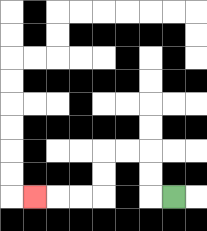{'start': '[7, 8]', 'end': '[1, 8]', 'path_directions': 'L,U,U,L,L,D,D,L,L,L', 'path_coordinates': '[[7, 8], [6, 8], [6, 7], [6, 6], [5, 6], [4, 6], [4, 7], [4, 8], [3, 8], [2, 8], [1, 8]]'}